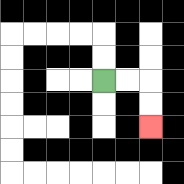{'start': '[4, 3]', 'end': '[6, 5]', 'path_directions': 'R,R,D,D', 'path_coordinates': '[[4, 3], [5, 3], [6, 3], [6, 4], [6, 5]]'}